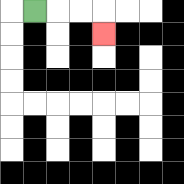{'start': '[1, 0]', 'end': '[4, 1]', 'path_directions': 'R,R,R,D', 'path_coordinates': '[[1, 0], [2, 0], [3, 0], [4, 0], [4, 1]]'}